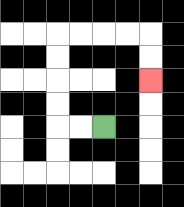{'start': '[4, 5]', 'end': '[6, 3]', 'path_directions': 'L,L,U,U,U,U,R,R,R,R,D,D', 'path_coordinates': '[[4, 5], [3, 5], [2, 5], [2, 4], [2, 3], [2, 2], [2, 1], [3, 1], [4, 1], [5, 1], [6, 1], [6, 2], [6, 3]]'}